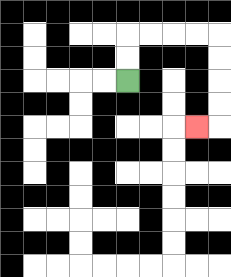{'start': '[5, 3]', 'end': '[8, 5]', 'path_directions': 'U,U,R,R,R,R,D,D,D,D,L', 'path_coordinates': '[[5, 3], [5, 2], [5, 1], [6, 1], [7, 1], [8, 1], [9, 1], [9, 2], [9, 3], [9, 4], [9, 5], [8, 5]]'}